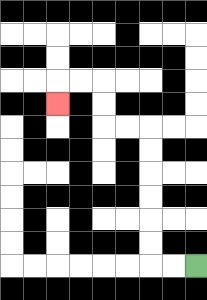{'start': '[8, 11]', 'end': '[2, 4]', 'path_directions': 'L,L,U,U,U,U,U,U,L,L,U,U,L,L,D', 'path_coordinates': '[[8, 11], [7, 11], [6, 11], [6, 10], [6, 9], [6, 8], [6, 7], [6, 6], [6, 5], [5, 5], [4, 5], [4, 4], [4, 3], [3, 3], [2, 3], [2, 4]]'}